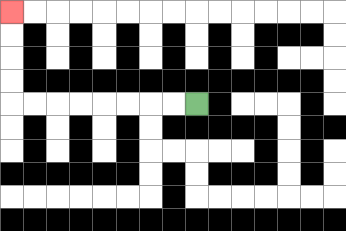{'start': '[8, 4]', 'end': '[0, 0]', 'path_directions': 'L,L,L,L,L,L,L,L,U,U,U,U', 'path_coordinates': '[[8, 4], [7, 4], [6, 4], [5, 4], [4, 4], [3, 4], [2, 4], [1, 4], [0, 4], [0, 3], [0, 2], [0, 1], [0, 0]]'}